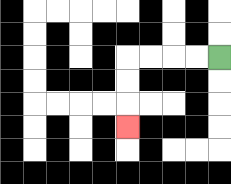{'start': '[9, 2]', 'end': '[5, 5]', 'path_directions': 'L,L,L,L,D,D,D', 'path_coordinates': '[[9, 2], [8, 2], [7, 2], [6, 2], [5, 2], [5, 3], [5, 4], [5, 5]]'}